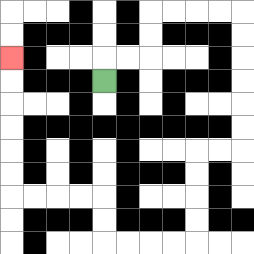{'start': '[4, 3]', 'end': '[0, 2]', 'path_directions': 'U,R,R,U,U,R,R,R,R,D,D,D,D,D,D,L,L,D,D,D,D,L,L,L,L,U,U,L,L,L,L,U,U,U,U,U,U', 'path_coordinates': '[[4, 3], [4, 2], [5, 2], [6, 2], [6, 1], [6, 0], [7, 0], [8, 0], [9, 0], [10, 0], [10, 1], [10, 2], [10, 3], [10, 4], [10, 5], [10, 6], [9, 6], [8, 6], [8, 7], [8, 8], [8, 9], [8, 10], [7, 10], [6, 10], [5, 10], [4, 10], [4, 9], [4, 8], [3, 8], [2, 8], [1, 8], [0, 8], [0, 7], [0, 6], [0, 5], [0, 4], [0, 3], [0, 2]]'}